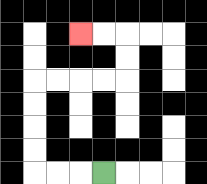{'start': '[4, 7]', 'end': '[3, 1]', 'path_directions': 'L,L,L,U,U,U,U,R,R,R,R,U,U,L,L', 'path_coordinates': '[[4, 7], [3, 7], [2, 7], [1, 7], [1, 6], [1, 5], [1, 4], [1, 3], [2, 3], [3, 3], [4, 3], [5, 3], [5, 2], [5, 1], [4, 1], [3, 1]]'}